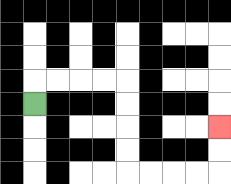{'start': '[1, 4]', 'end': '[9, 5]', 'path_directions': 'U,R,R,R,R,D,D,D,D,R,R,R,R,U,U', 'path_coordinates': '[[1, 4], [1, 3], [2, 3], [3, 3], [4, 3], [5, 3], [5, 4], [5, 5], [5, 6], [5, 7], [6, 7], [7, 7], [8, 7], [9, 7], [9, 6], [9, 5]]'}